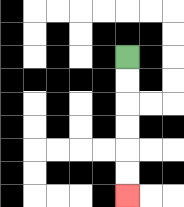{'start': '[5, 2]', 'end': '[5, 8]', 'path_directions': 'D,D,D,D,D,D', 'path_coordinates': '[[5, 2], [5, 3], [5, 4], [5, 5], [5, 6], [5, 7], [5, 8]]'}